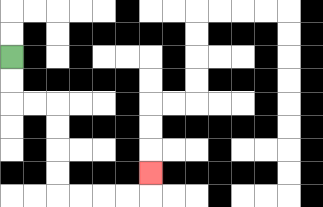{'start': '[0, 2]', 'end': '[6, 7]', 'path_directions': 'D,D,R,R,D,D,D,D,R,R,R,R,U', 'path_coordinates': '[[0, 2], [0, 3], [0, 4], [1, 4], [2, 4], [2, 5], [2, 6], [2, 7], [2, 8], [3, 8], [4, 8], [5, 8], [6, 8], [6, 7]]'}